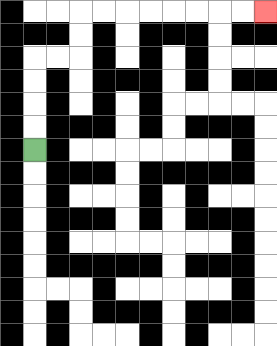{'start': '[1, 6]', 'end': '[11, 0]', 'path_directions': 'U,U,U,U,R,R,U,U,R,R,R,R,R,R,R,R', 'path_coordinates': '[[1, 6], [1, 5], [1, 4], [1, 3], [1, 2], [2, 2], [3, 2], [3, 1], [3, 0], [4, 0], [5, 0], [6, 0], [7, 0], [8, 0], [9, 0], [10, 0], [11, 0]]'}